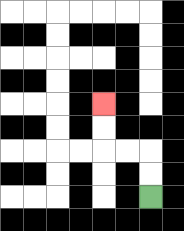{'start': '[6, 8]', 'end': '[4, 4]', 'path_directions': 'U,U,L,L,U,U', 'path_coordinates': '[[6, 8], [6, 7], [6, 6], [5, 6], [4, 6], [4, 5], [4, 4]]'}